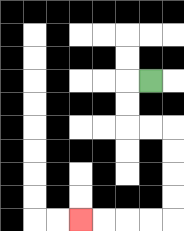{'start': '[6, 3]', 'end': '[3, 9]', 'path_directions': 'L,D,D,R,R,D,D,D,D,L,L,L,L', 'path_coordinates': '[[6, 3], [5, 3], [5, 4], [5, 5], [6, 5], [7, 5], [7, 6], [7, 7], [7, 8], [7, 9], [6, 9], [5, 9], [4, 9], [3, 9]]'}